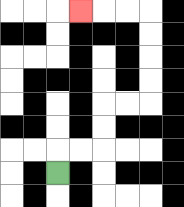{'start': '[2, 7]', 'end': '[3, 0]', 'path_directions': 'U,R,R,U,U,R,R,U,U,U,U,L,L,L', 'path_coordinates': '[[2, 7], [2, 6], [3, 6], [4, 6], [4, 5], [4, 4], [5, 4], [6, 4], [6, 3], [6, 2], [6, 1], [6, 0], [5, 0], [4, 0], [3, 0]]'}